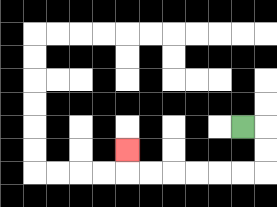{'start': '[10, 5]', 'end': '[5, 6]', 'path_directions': 'R,D,D,L,L,L,L,L,L,U', 'path_coordinates': '[[10, 5], [11, 5], [11, 6], [11, 7], [10, 7], [9, 7], [8, 7], [7, 7], [6, 7], [5, 7], [5, 6]]'}